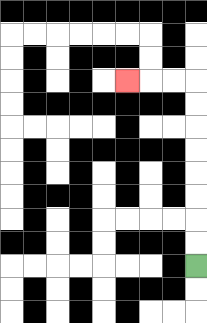{'start': '[8, 11]', 'end': '[5, 3]', 'path_directions': 'U,U,U,U,U,U,U,U,L,L,L', 'path_coordinates': '[[8, 11], [8, 10], [8, 9], [8, 8], [8, 7], [8, 6], [8, 5], [8, 4], [8, 3], [7, 3], [6, 3], [5, 3]]'}